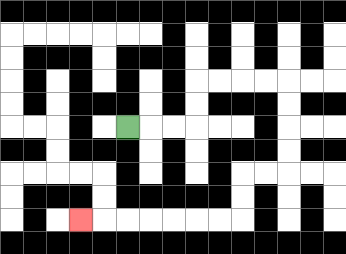{'start': '[5, 5]', 'end': '[3, 9]', 'path_directions': 'R,R,R,U,U,R,R,R,R,D,D,D,D,L,L,D,D,L,L,L,L,L,L,L', 'path_coordinates': '[[5, 5], [6, 5], [7, 5], [8, 5], [8, 4], [8, 3], [9, 3], [10, 3], [11, 3], [12, 3], [12, 4], [12, 5], [12, 6], [12, 7], [11, 7], [10, 7], [10, 8], [10, 9], [9, 9], [8, 9], [7, 9], [6, 9], [5, 9], [4, 9], [3, 9]]'}